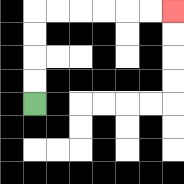{'start': '[1, 4]', 'end': '[7, 0]', 'path_directions': 'U,U,U,U,R,R,R,R,R,R', 'path_coordinates': '[[1, 4], [1, 3], [1, 2], [1, 1], [1, 0], [2, 0], [3, 0], [4, 0], [5, 0], [6, 0], [7, 0]]'}